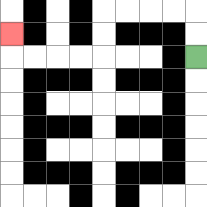{'start': '[8, 2]', 'end': '[0, 1]', 'path_directions': 'U,U,L,L,L,L,D,D,L,L,L,L,U', 'path_coordinates': '[[8, 2], [8, 1], [8, 0], [7, 0], [6, 0], [5, 0], [4, 0], [4, 1], [4, 2], [3, 2], [2, 2], [1, 2], [0, 2], [0, 1]]'}